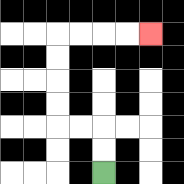{'start': '[4, 7]', 'end': '[6, 1]', 'path_directions': 'U,U,L,L,U,U,U,U,R,R,R,R', 'path_coordinates': '[[4, 7], [4, 6], [4, 5], [3, 5], [2, 5], [2, 4], [2, 3], [2, 2], [2, 1], [3, 1], [4, 1], [5, 1], [6, 1]]'}